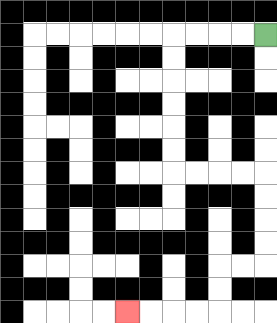{'start': '[11, 1]', 'end': '[5, 13]', 'path_directions': 'L,L,L,L,D,D,D,D,D,D,R,R,R,R,D,D,D,D,L,L,D,D,L,L,L,L', 'path_coordinates': '[[11, 1], [10, 1], [9, 1], [8, 1], [7, 1], [7, 2], [7, 3], [7, 4], [7, 5], [7, 6], [7, 7], [8, 7], [9, 7], [10, 7], [11, 7], [11, 8], [11, 9], [11, 10], [11, 11], [10, 11], [9, 11], [9, 12], [9, 13], [8, 13], [7, 13], [6, 13], [5, 13]]'}